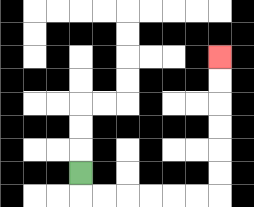{'start': '[3, 7]', 'end': '[9, 2]', 'path_directions': 'D,R,R,R,R,R,R,U,U,U,U,U,U', 'path_coordinates': '[[3, 7], [3, 8], [4, 8], [5, 8], [6, 8], [7, 8], [8, 8], [9, 8], [9, 7], [9, 6], [9, 5], [9, 4], [9, 3], [9, 2]]'}